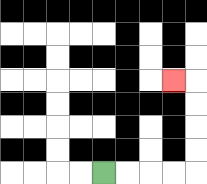{'start': '[4, 7]', 'end': '[7, 3]', 'path_directions': 'R,R,R,R,U,U,U,U,L', 'path_coordinates': '[[4, 7], [5, 7], [6, 7], [7, 7], [8, 7], [8, 6], [8, 5], [8, 4], [8, 3], [7, 3]]'}